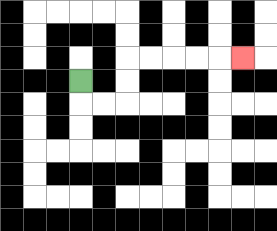{'start': '[3, 3]', 'end': '[10, 2]', 'path_directions': 'D,R,R,U,U,R,R,R,R,R', 'path_coordinates': '[[3, 3], [3, 4], [4, 4], [5, 4], [5, 3], [5, 2], [6, 2], [7, 2], [8, 2], [9, 2], [10, 2]]'}